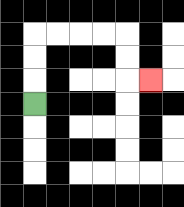{'start': '[1, 4]', 'end': '[6, 3]', 'path_directions': 'U,U,U,R,R,R,R,D,D,R', 'path_coordinates': '[[1, 4], [1, 3], [1, 2], [1, 1], [2, 1], [3, 1], [4, 1], [5, 1], [5, 2], [5, 3], [6, 3]]'}